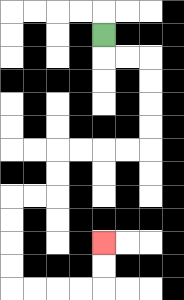{'start': '[4, 1]', 'end': '[4, 10]', 'path_directions': 'D,R,R,D,D,D,D,L,L,L,L,D,D,L,L,D,D,D,D,R,R,R,R,U,U', 'path_coordinates': '[[4, 1], [4, 2], [5, 2], [6, 2], [6, 3], [6, 4], [6, 5], [6, 6], [5, 6], [4, 6], [3, 6], [2, 6], [2, 7], [2, 8], [1, 8], [0, 8], [0, 9], [0, 10], [0, 11], [0, 12], [1, 12], [2, 12], [3, 12], [4, 12], [4, 11], [4, 10]]'}